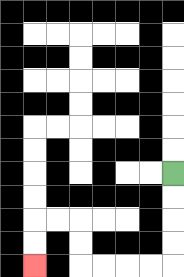{'start': '[7, 7]', 'end': '[1, 11]', 'path_directions': 'D,D,D,D,L,L,L,L,U,U,L,L,D,D', 'path_coordinates': '[[7, 7], [7, 8], [7, 9], [7, 10], [7, 11], [6, 11], [5, 11], [4, 11], [3, 11], [3, 10], [3, 9], [2, 9], [1, 9], [1, 10], [1, 11]]'}